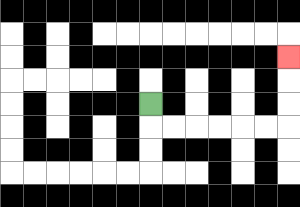{'start': '[6, 4]', 'end': '[12, 2]', 'path_directions': 'D,R,R,R,R,R,R,U,U,U', 'path_coordinates': '[[6, 4], [6, 5], [7, 5], [8, 5], [9, 5], [10, 5], [11, 5], [12, 5], [12, 4], [12, 3], [12, 2]]'}